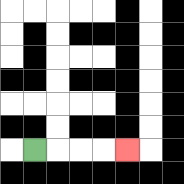{'start': '[1, 6]', 'end': '[5, 6]', 'path_directions': 'R,R,R,R', 'path_coordinates': '[[1, 6], [2, 6], [3, 6], [4, 6], [5, 6]]'}